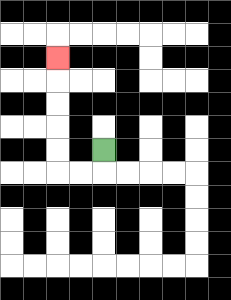{'start': '[4, 6]', 'end': '[2, 2]', 'path_directions': 'D,L,L,U,U,U,U,U', 'path_coordinates': '[[4, 6], [4, 7], [3, 7], [2, 7], [2, 6], [2, 5], [2, 4], [2, 3], [2, 2]]'}